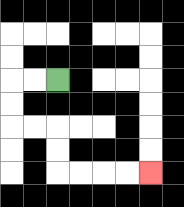{'start': '[2, 3]', 'end': '[6, 7]', 'path_directions': 'L,L,D,D,R,R,D,D,R,R,R,R', 'path_coordinates': '[[2, 3], [1, 3], [0, 3], [0, 4], [0, 5], [1, 5], [2, 5], [2, 6], [2, 7], [3, 7], [4, 7], [5, 7], [6, 7]]'}